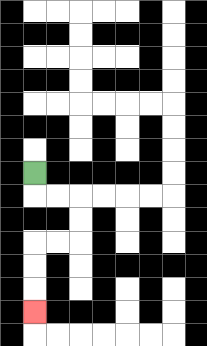{'start': '[1, 7]', 'end': '[1, 13]', 'path_directions': 'D,R,R,D,D,L,L,D,D,D', 'path_coordinates': '[[1, 7], [1, 8], [2, 8], [3, 8], [3, 9], [3, 10], [2, 10], [1, 10], [1, 11], [1, 12], [1, 13]]'}